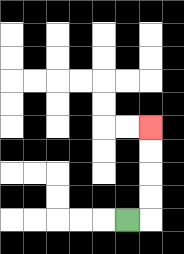{'start': '[5, 9]', 'end': '[6, 5]', 'path_directions': 'R,U,U,U,U', 'path_coordinates': '[[5, 9], [6, 9], [6, 8], [6, 7], [6, 6], [6, 5]]'}